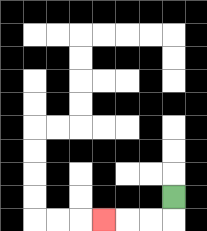{'start': '[7, 8]', 'end': '[4, 9]', 'path_directions': 'D,L,L,L', 'path_coordinates': '[[7, 8], [7, 9], [6, 9], [5, 9], [4, 9]]'}